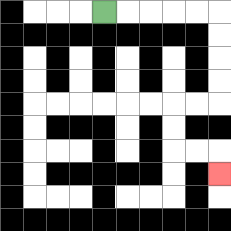{'start': '[4, 0]', 'end': '[9, 7]', 'path_directions': 'R,R,R,R,R,D,D,D,D,L,L,D,D,R,R,D', 'path_coordinates': '[[4, 0], [5, 0], [6, 0], [7, 0], [8, 0], [9, 0], [9, 1], [9, 2], [9, 3], [9, 4], [8, 4], [7, 4], [7, 5], [7, 6], [8, 6], [9, 6], [9, 7]]'}